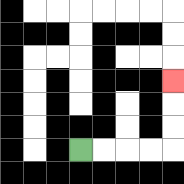{'start': '[3, 6]', 'end': '[7, 3]', 'path_directions': 'R,R,R,R,U,U,U', 'path_coordinates': '[[3, 6], [4, 6], [5, 6], [6, 6], [7, 6], [7, 5], [7, 4], [7, 3]]'}